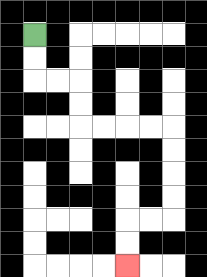{'start': '[1, 1]', 'end': '[5, 11]', 'path_directions': 'D,D,R,R,D,D,R,R,R,R,D,D,D,D,L,L,D,D', 'path_coordinates': '[[1, 1], [1, 2], [1, 3], [2, 3], [3, 3], [3, 4], [3, 5], [4, 5], [5, 5], [6, 5], [7, 5], [7, 6], [7, 7], [7, 8], [7, 9], [6, 9], [5, 9], [5, 10], [5, 11]]'}